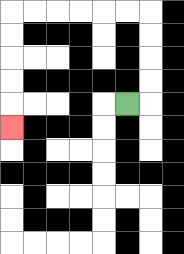{'start': '[5, 4]', 'end': '[0, 5]', 'path_directions': 'R,U,U,U,U,L,L,L,L,L,L,D,D,D,D,D', 'path_coordinates': '[[5, 4], [6, 4], [6, 3], [6, 2], [6, 1], [6, 0], [5, 0], [4, 0], [3, 0], [2, 0], [1, 0], [0, 0], [0, 1], [0, 2], [0, 3], [0, 4], [0, 5]]'}